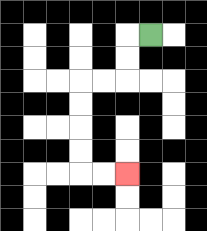{'start': '[6, 1]', 'end': '[5, 7]', 'path_directions': 'L,D,D,L,L,D,D,D,D,R,R', 'path_coordinates': '[[6, 1], [5, 1], [5, 2], [5, 3], [4, 3], [3, 3], [3, 4], [3, 5], [3, 6], [3, 7], [4, 7], [5, 7]]'}